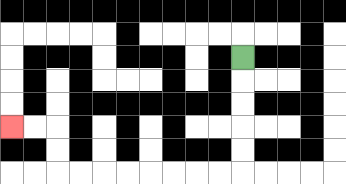{'start': '[10, 2]', 'end': '[0, 5]', 'path_directions': 'D,D,D,D,D,L,L,L,L,L,L,L,L,U,U,L,L', 'path_coordinates': '[[10, 2], [10, 3], [10, 4], [10, 5], [10, 6], [10, 7], [9, 7], [8, 7], [7, 7], [6, 7], [5, 7], [4, 7], [3, 7], [2, 7], [2, 6], [2, 5], [1, 5], [0, 5]]'}